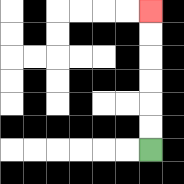{'start': '[6, 6]', 'end': '[6, 0]', 'path_directions': 'U,U,U,U,U,U', 'path_coordinates': '[[6, 6], [6, 5], [6, 4], [6, 3], [6, 2], [6, 1], [6, 0]]'}